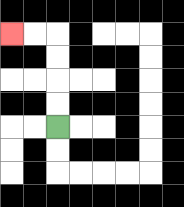{'start': '[2, 5]', 'end': '[0, 1]', 'path_directions': 'U,U,U,U,L,L', 'path_coordinates': '[[2, 5], [2, 4], [2, 3], [2, 2], [2, 1], [1, 1], [0, 1]]'}